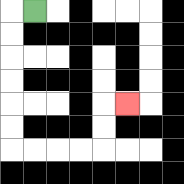{'start': '[1, 0]', 'end': '[5, 4]', 'path_directions': 'L,D,D,D,D,D,D,R,R,R,R,U,U,R', 'path_coordinates': '[[1, 0], [0, 0], [0, 1], [0, 2], [0, 3], [0, 4], [0, 5], [0, 6], [1, 6], [2, 6], [3, 6], [4, 6], [4, 5], [4, 4], [5, 4]]'}